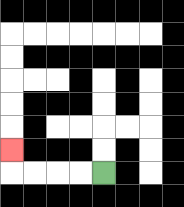{'start': '[4, 7]', 'end': '[0, 6]', 'path_directions': 'L,L,L,L,U', 'path_coordinates': '[[4, 7], [3, 7], [2, 7], [1, 7], [0, 7], [0, 6]]'}